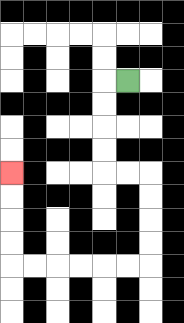{'start': '[5, 3]', 'end': '[0, 7]', 'path_directions': 'L,D,D,D,D,R,R,D,D,D,D,L,L,L,L,L,L,U,U,U,U', 'path_coordinates': '[[5, 3], [4, 3], [4, 4], [4, 5], [4, 6], [4, 7], [5, 7], [6, 7], [6, 8], [6, 9], [6, 10], [6, 11], [5, 11], [4, 11], [3, 11], [2, 11], [1, 11], [0, 11], [0, 10], [0, 9], [0, 8], [0, 7]]'}